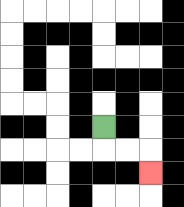{'start': '[4, 5]', 'end': '[6, 7]', 'path_directions': 'D,R,R,D', 'path_coordinates': '[[4, 5], [4, 6], [5, 6], [6, 6], [6, 7]]'}